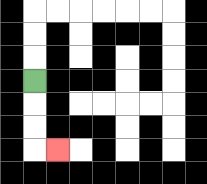{'start': '[1, 3]', 'end': '[2, 6]', 'path_directions': 'D,D,D,R', 'path_coordinates': '[[1, 3], [1, 4], [1, 5], [1, 6], [2, 6]]'}